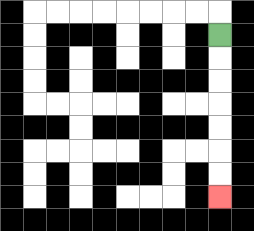{'start': '[9, 1]', 'end': '[9, 8]', 'path_directions': 'D,D,D,D,D,D,D', 'path_coordinates': '[[9, 1], [9, 2], [9, 3], [9, 4], [9, 5], [9, 6], [9, 7], [9, 8]]'}